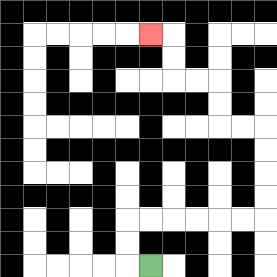{'start': '[6, 11]', 'end': '[6, 1]', 'path_directions': 'L,U,U,R,R,R,R,R,R,U,U,U,U,L,L,U,U,L,L,U,U,L', 'path_coordinates': '[[6, 11], [5, 11], [5, 10], [5, 9], [6, 9], [7, 9], [8, 9], [9, 9], [10, 9], [11, 9], [11, 8], [11, 7], [11, 6], [11, 5], [10, 5], [9, 5], [9, 4], [9, 3], [8, 3], [7, 3], [7, 2], [7, 1], [6, 1]]'}